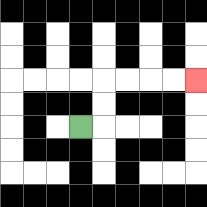{'start': '[3, 5]', 'end': '[8, 3]', 'path_directions': 'R,U,U,R,R,R,R', 'path_coordinates': '[[3, 5], [4, 5], [4, 4], [4, 3], [5, 3], [6, 3], [7, 3], [8, 3]]'}